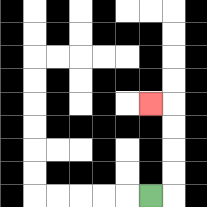{'start': '[6, 8]', 'end': '[6, 4]', 'path_directions': 'R,U,U,U,U,L', 'path_coordinates': '[[6, 8], [7, 8], [7, 7], [7, 6], [7, 5], [7, 4], [6, 4]]'}